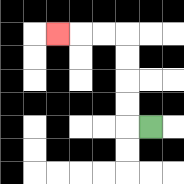{'start': '[6, 5]', 'end': '[2, 1]', 'path_directions': 'L,U,U,U,U,L,L,L', 'path_coordinates': '[[6, 5], [5, 5], [5, 4], [5, 3], [5, 2], [5, 1], [4, 1], [3, 1], [2, 1]]'}